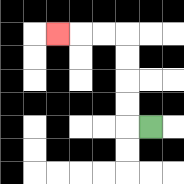{'start': '[6, 5]', 'end': '[2, 1]', 'path_directions': 'L,U,U,U,U,L,L,L', 'path_coordinates': '[[6, 5], [5, 5], [5, 4], [5, 3], [5, 2], [5, 1], [4, 1], [3, 1], [2, 1]]'}